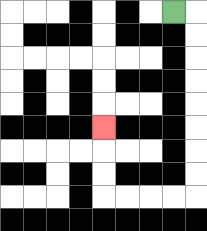{'start': '[7, 0]', 'end': '[4, 5]', 'path_directions': 'R,D,D,D,D,D,D,D,D,L,L,L,L,U,U,U', 'path_coordinates': '[[7, 0], [8, 0], [8, 1], [8, 2], [8, 3], [8, 4], [8, 5], [8, 6], [8, 7], [8, 8], [7, 8], [6, 8], [5, 8], [4, 8], [4, 7], [4, 6], [4, 5]]'}